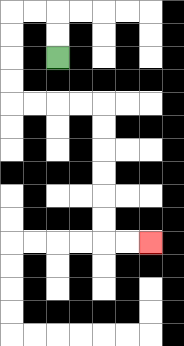{'start': '[2, 2]', 'end': '[6, 10]', 'path_directions': 'U,U,L,L,D,D,D,D,R,R,R,R,D,D,D,D,D,D,R,R', 'path_coordinates': '[[2, 2], [2, 1], [2, 0], [1, 0], [0, 0], [0, 1], [0, 2], [0, 3], [0, 4], [1, 4], [2, 4], [3, 4], [4, 4], [4, 5], [4, 6], [4, 7], [4, 8], [4, 9], [4, 10], [5, 10], [6, 10]]'}